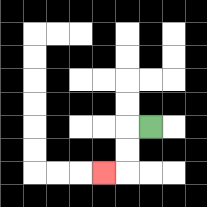{'start': '[6, 5]', 'end': '[4, 7]', 'path_directions': 'L,D,D,L', 'path_coordinates': '[[6, 5], [5, 5], [5, 6], [5, 7], [4, 7]]'}